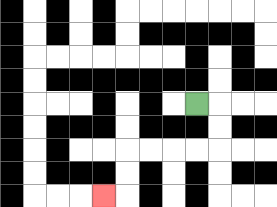{'start': '[8, 4]', 'end': '[4, 8]', 'path_directions': 'R,D,D,L,L,L,L,D,D,L', 'path_coordinates': '[[8, 4], [9, 4], [9, 5], [9, 6], [8, 6], [7, 6], [6, 6], [5, 6], [5, 7], [5, 8], [4, 8]]'}